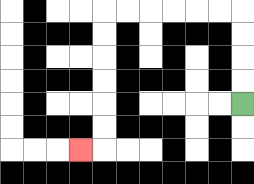{'start': '[10, 4]', 'end': '[3, 6]', 'path_directions': 'U,U,U,U,L,L,L,L,L,L,D,D,D,D,D,D,L', 'path_coordinates': '[[10, 4], [10, 3], [10, 2], [10, 1], [10, 0], [9, 0], [8, 0], [7, 0], [6, 0], [5, 0], [4, 0], [4, 1], [4, 2], [4, 3], [4, 4], [4, 5], [4, 6], [3, 6]]'}